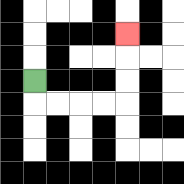{'start': '[1, 3]', 'end': '[5, 1]', 'path_directions': 'D,R,R,R,R,U,U,U', 'path_coordinates': '[[1, 3], [1, 4], [2, 4], [3, 4], [4, 4], [5, 4], [5, 3], [5, 2], [5, 1]]'}